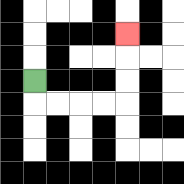{'start': '[1, 3]', 'end': '[5, 1]', 'path_directions': 'D,R,R,R,R,U,U,U', 'path_coordinates': '[[1, 3], [1, 4], [2, 4], [3, 4], [4, 4], [5, 4], [5, 3], [5, 2], [5, 1]]'}